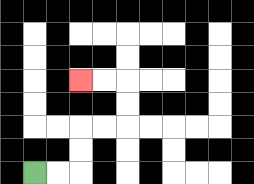{'start': '[1, 7]', 'end': '[3, 3]', 'path_directions': 'R,R,U,U,R,R,U,U,L,L', 'path_coordinates': '[[1, 7], [2, 7], [3, 7], [3, 6], [3, 5], [4, 5], [5, 5], [5, 4], [5, 3], [4, 3], [3, 3]]'}